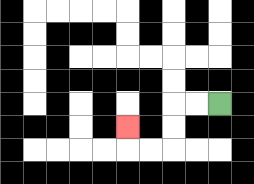{'start': '[9, 4]', 'end': '[5, 5]', 'path_directions': 'L,L,D,D,L,L,U', 'path_coordinates': '[[9, 4], [8, 4], [7, 4], [7, 5], [7, 6], [6, 6], [5, 6], [5, 5]]'}